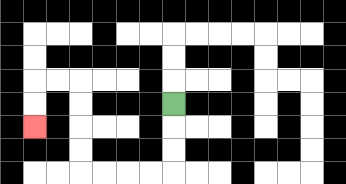{'start': '[7, 4]', 'end': '[1, 5]', 'path_directions': 'D,D,D,L,L,L,L,U,U,U,U,L,L,D,D', 'path_coordinates': '[[7, 4], [7, 5], [7, 6], [7, 7], [6, 7], [5, 7], [4, 7], [3, 7], [3, 6], [3, 5], [3, 4], [3, 3], [2, 3], [1, 3], [1, 4], [1, 5]]'}